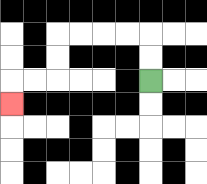{'start': '[6, 3]', 'end': '[0, 4]', 'path_directions': 'U,U,L,L,L,L,D,D,L,L,D', 'path_coordinates': '[[6, 3], [6, 2], [6, 1], [5, 1], [4, 1], [3, 1], [2, 1], [2, 2], [2, 3], [1, 3], [0, 3], [0, 4]]'}